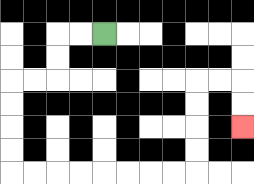{'start': '[4, 1]', 'end': '[10, 5]', 'path_directions': 'L,L,D,D,L,L,D,D,D,D,R,R,R,R,R,R,R,R,U,U,U,U,R,R,D,D', 'path_coordinates': '[[4, 1], [3, 1], [2, 1], [2, 2], [2, 3], [1, 3], [0, 3], [0, 4], [0, 5], [0, 6], [0, 7], [1, 7], [2, 7], [3, 7], [4, 7], [5, 7], [6, 7], [7, 7], [8, 7], [8, 6], [8, 5], [8, 4], [8, 3], [9, 3], [10, 3], [10, 4], [10, 5]]'}